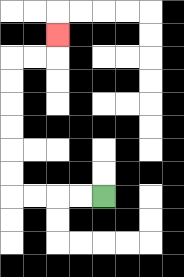{'start': '[4, 8]', 'end': '[2, 1]', 'path_directions': 'L,L,L,L,U,U,U,U,U,U,R,R,U', 'path_coordinates': '[[4, 8], [3, 8], [2, 8], [1, 8], [0, 8], [0, 7], [0, 6], [0, 5], [0, 4], [0, 3], [0, 2], [1, 2], [2, 2], [2, 1]]'}